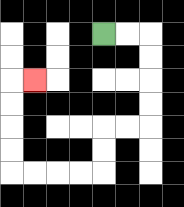{'start': '[4, 1]', 'end': '[1, 3]', 'path_directions': 'R,R,D,D,D,D,L,L,D,D,L,L,L,L,U,U,U,U,R', 'path_coordinates': '[[4, 1], [5, 1], [6, 1], [6, 2], [6, 3], [6, 4], [6, 5], [5, 5], [4, 5], [4, 6], [4, 7], [3, 7], [2, 7], [1, 7], [0, 7], [0, 6], [0, 5], [0, 4], [0, 3], [1, 3]]'}